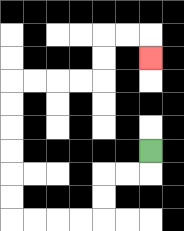{'start': '[6, 6]', 'end': '[6, 2]', 'path_directions': 'D,L,L,D,D,L,L,L,L,U,U,U,U,U,U,R,R,R,R,U,U,R,R,D', 'path_coordinates': '[[6, 6], [6, 7], [5, 7], [4, 7], [4, 8], [4, 9], [3, 9], [2, 9], [1, 9], [0, 9], [0, 8], [0, 7], [0, 6], [0, 5], [0, 4], [0, 3], [1, 3], [2, 3], [3, 3], [4, 3], [4, 2], [4, 1], [5, 1], [6, 1], [6, 2]]'}